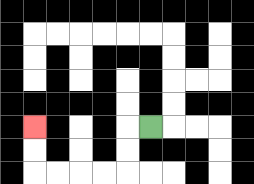{'start': '[6, 5]', 'end': '[1, 5]', 'path_directions': 'L,D,D,L,L,L,L,U,U', 'path_coordinates': '[[6, 5], [5, 5], [5, 6], [5, 7], [4, 7], [3, 7], [2, 7], [1, 7], [1, 6], [1, 5]]'}